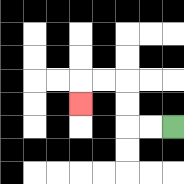{'start': '[7, 5]', 'end': '[3, 4]', 'path_directions': 'L,L,U,U,L,L,D', 'path_coordinates': '[[7, 5], [6, 5], [5, 5], [5, 4], [5, 3], [4, 3], [3, 3], [3, 4]]'}